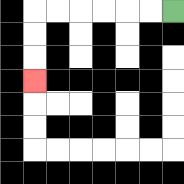{'start': '[7, 0]', 'end': '[1, 3]', 'path_directions': 'L,L,L,L,L,L,D,D,D', 'path_coordinates': '[[7, 0], [6, 0], [5, 0], [4, 0], [3, 0], [2, 0], [1, 0], [1, 1], [1, 2], [1, 3]]'}